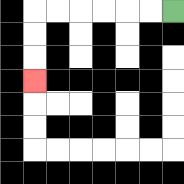{'start': '[7, 0]', 'end': '[1, 3]', 'path_directions': 'L,L,L,L,L,L,D,D,D', 'path_coordinates': '[[7, 0], [6, 0], [5, 0], [4, 0], [3, 0], [2, 0], [1, 0], [1, 1], [1, 2], [1, 3]]'}